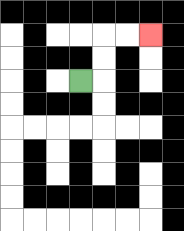{'start': '[3, 3]', 'end': '[6, 1]', 'path_directions': 'R,U,U,R,R', 'path_coordinates': '[[3, 3], [4, 3], [4, 2], [4, 1], [5, 1], [6, 1]]'}